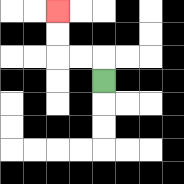{'start': '[4, 3]', 'end': '[2, 0]', 'path_directions': 'U,L,L,U,U', 'path_coordinates': '[[4, 3], [4, 2], [3, 2], [2, 2], [2, 1], [2, 0]]'}